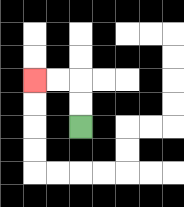{'start': '[3, 5]', 'end': '[1, 3]', 'path_directions': 'U,U,L,L', 'path_coordinates': '[[3, 5], [3, 4], [3, 3], [2, 3], [1, 3]]'}